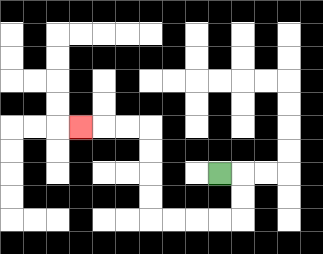{'start': '[9, 7]', 'end': '[3, 5]', 'path_directions': 'R,D,D,L,L,L,L,U,U,U,U,L,L,L', 'path_coordinates': '[[9, 7], [10, 7], [10, 8], [10, 9], [9, 9], [8, 9], [7, 9], [6, 9], [6, 8], [6, 7], [6, 6], [6, 5], [5, 5], [4, 5], [3, 5]]'}